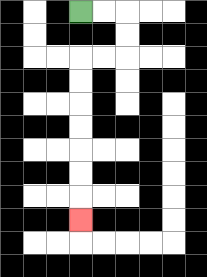{'start': '[3, 0]', 'end': '[3, 9]', 'path_directions': 'R,R,D,D,L,L,D,D,D,D,D,D,D', 'path_coordinates': '[[3, 0], [4, 0], [5, 0], [5, 1], [5, 2], [4, 2], [3, 2], [3, 3], [3, 4], [3, 5], [3, 6], [3, 7], [3, 8], [3, 9]]'}